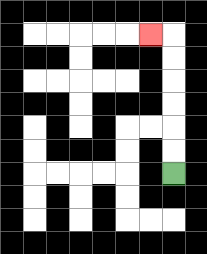{'start': '[7, 7]', 'end': '[6, 1]', 'path_directions': 'U,U,U,U,U,U,L', 'path_coordinates': '[[7, 7], [7, 6], [7, 5], [7, 4], [7, 3], [7, 2], [7, 1], [6, 1]]'}